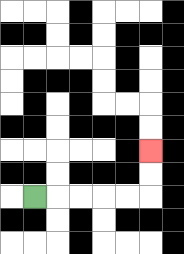{'start': '[1, 8]', 'end': '[6, 6]', 'path_directions': 'R,R,R,R,R,U,U', 'path_coordinates': '[[1, 8], [2, 8], [3, 8], [4, 8], [5, 8], [6, 8], [6, 7], [6, 6]]'}